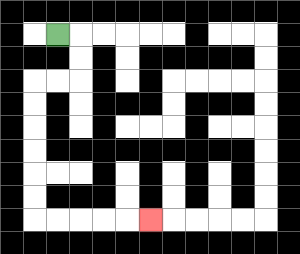{'start': '[2, 1]', 'end': '[6, 9]', 'path_directions': 'R,D,D,L,L,D,D,D,D,D,D,R,R,R,R,R', 'path_coordinates': '[[2, 1], [3, 1], [3, 2], [3, 3], [2, 3], [1, 3], [1, 4], [1, 5], [1, 6], [1, 7], [1, 8], [1, 9], [2, 9], [3, 9], [4, 9], [5, 9], [6, 9]]'}